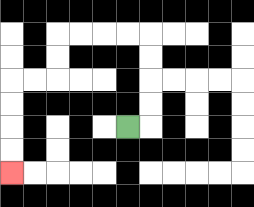{'start': '[5, 5]', 'end': '[0, 7]', 'path_directions': 'R,U,U,U,U,L,L,L,L,D,D,L,L,D,D,D,D', 'path_coordinates': '[[5, 5], [6, 5], [6, 4], [6, 3], [6, 2], [6, 1], [5, 1], [4, 1], [3, 1], [2, 1], [2, 2], [2, 3], [1, 3], [0, 3], [0, 4], [0, 5], [0, 6], [0, 7]]'}